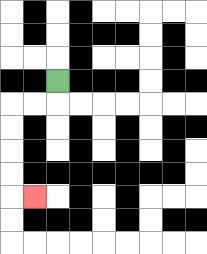{'start': '[2, 3]', 'end': '[1, 8]', 'path_directions': 'D,L,L,D,D,D,D,R', 'path_coordinates': '[[2, 3], [2, 4], [1, 4], [0, 4], [0, 5], [0, 6], [0, 7], [0, 8], [1, 8]]'}